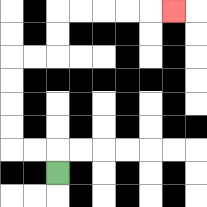{'start': '[2, 7]', 'end': '[7, 0]', 'path_directions': 'U,L,L,U,U,U,U,R,R,U,U,R,R,R,R,R', 'path_coordinates': '[[2, 7], [2, 6], [1, 6], [0, 6], [0, 5], [0, 4], [0, 3], [0, 2], [1, 2], [2, 2], [2, 1], [2, 0], [3, 0], [4, 0], [5, 0], [6, 0], [7, 0]]'}